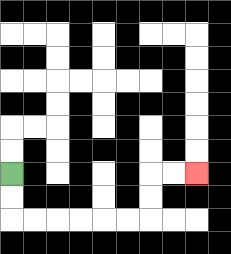{'start': '[0, 7]', 'end': '[8, 7]', 'path_directions': 'D,D,R,R,R,R,R,R,U,U,R,R', 'path_coordinates': '[[0, 7], [0, 8], [0, 9], [1, 9], [2, 9], [3, 9], [4, 9], [5, 9], [6, 9], [6, 8], [6, 7], [7, 7], [8, 7]]'}